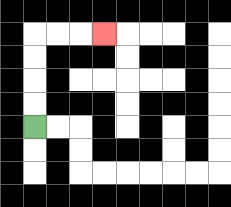{'start': '[1, 5]', 'end': '[4, 1]', 'path_directions': 'U,U,U,U,R,R,R', 'path_coordinates': '[[1, 5], [1, 4], [1, 3], [1, 2], [1, 1], [2, 1], [3, 1], [4, 1]]'}